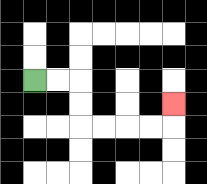{'start': '[1, 3]', 'end': '[7, 4]', 'path_directions': 'R,R,D,D,R,R,R,R,U', 'path_coordinates': '[[1, 3], [2, 3], [3, 3], [3, 4], [3, 5], [4, 5], [5, 5], [6, 5], [7, 5], [7, 4]]'}